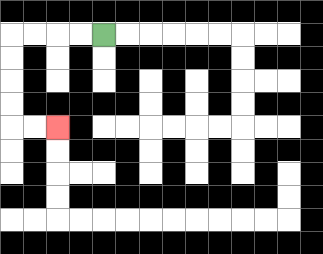{'start': '[4, 1]', 'end': '[2, 5]', 'path_directions': 'L,L,L,L,D,D,D,D,R,R', 'path_coordinates': '[[4, 1], [3, 1], [2, 1], [1, 1], [0, 1], [0, 2], [0, 3], [0, 4], [0, 5], [1, 5], [2, 5]]'}